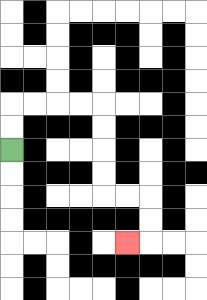{'start': '[0, 6]', 'end': '[5, 10]', 'path_directions': 'U,U,R,R,R,R,D,D,D,D,R,R,D,D,L', 'path_coordinates': '[[0, 6], [0, 5], [0, 4], [1, 4], [2, 4], [3, 4], [4, 4], [4, 5], [4, 6], [4, 7], [4, 8], [5, 8], [6, 8], [6, 9], [6, 10], [5, 10]]'}